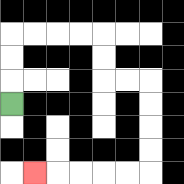{'start': '[0, 4]', 'end': '[1, 7]', 'path_directions': 'U,U,U,R,R,R,R,D,D,R,R,D,D,D,D,L,L,L,L,L', 'path_coordinates': '[[0, 4], [0, 3], [0, 2], [0, 1], [1, 1], [2, 1], [3, 1], [4, 1], [4, 2], [4, 3], [5, 3], [6, 3], [6, 4], [6, 5], [6, 6], [6, 7], [5, 7], [4, 7], [3, 7], [2, 7], [1, 7]]'}